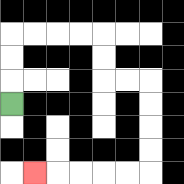{'start': '[0, 4]', 'end': '[1, 7]', 'path_directions': 'U,U,U,R,R,R,R,D,D,R,R,D,D,D,D,L,L,L,L,L', 'path_coordinates': '[[0, 4], [0, 3], [0, 2], [0, 1], [1, 1], [2, 1], [3, 1], [4, 1], [4, 2], [4, 3], [5, 3], [6, 3], [6, 4], [6, 5], [6, 6], [6, 7], [5, 7], [4, 7], [3, 7], [2, 7], [1, 7]]'}